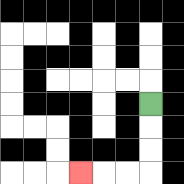{'start': '[6, 4]', 'end': '[3, 7]', 'path_directions': 'D,D,D,L,L,L', 'path_coordinates': '[[6, 4], [6, 5], [6, 6], [6, 7], [5, 7], [4, 7], [3, 7]]'}